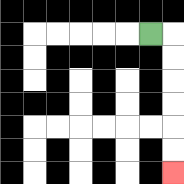{'start': '[6, 1]', 'end': '[7, 7]', 'path_directions': 'R,D,D,D,D,D,D', 'path_coordinates': '[[6, 1], [7, 1], [7, 2], [7, 3], [7, 4], [7, 5], [7, 6], [7, 7]]'}